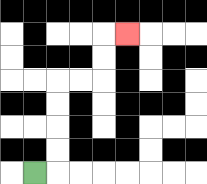{'start': '[1, 7]', 'end': '[5, 1]', 'path_directions': 'R,U,U,U,U,R,R,U,U,R', 'path_coordinates': '[[1, 7], [2, 7], [2, 6], [2, 5], [2, 4], [2, 3], [3, 3], [4, 3], [4, 2], [4, 1], [5, 1]]'}